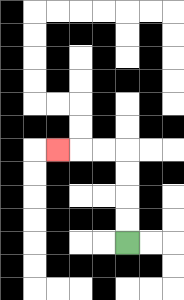{'start': '[5, 10]', 'end': '[2, 6]', 'path_directions': 'U,U,U,U,L,L,L', 'path_coordinates': '[[5, 10], [5, 9], [5, 8], [5, 7], [5, 6], [4, 6], [3, 6], [2, 6]]'}